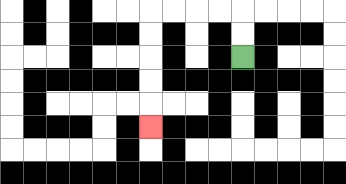{'start': '[10, 2]', 'end': '[6, 5]', 'path_directions': 'U,U,L,L,L,L,D,D,D,D,D', 'path_coordinates': '[[10, 2], [10, 1], [10, 0], [9, 0], [8, 0], [7, 0], [6, 0], [6, 1], [6, 2], [6, 3], [6, 4], [6, 5]]'}